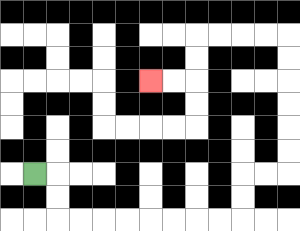{'start': '[1, 7]', 'end': '[6, 3]', 'path_directions': 'R,D,D,R,R,R,R,R,R,R,R,U,U,R,R,U,U,U,U,U,U,L,L,L,L,D,D,L,L', 'path_coordinates': '[[1, 7], [2, 7], [2, 8], [2, 9], [3, 9], [4, 9], [5, 9], [6, 9], [7, 9], [8, 9], [9, 9], [10, 9], [10, 8], [10, 7], [11, 7], [12, 7], [12, 6], [12, 5], [12, 4], [12, 3], [12, 2], [12, 1], [11, 1], [10, 1], [9, 1], [8, 1], [8, 2], [8, 3], [7, 3], [6, 3]]'}